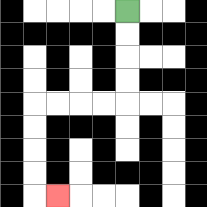{'start': '[5, 0]', 'end': '[2, 8]', 'path_directions': 'D,D,D,D,L,L,L,L,D,D,D,D,R', 'path_coordinates': '[[5, 0], [5, 1], [5, 2], [5, 3], [5, 4], [4, 4], [3, 4], [2, 4], [1, 4], [1, 5], [1, 6], [1, 7], [1, 8], [2, 8]]'}